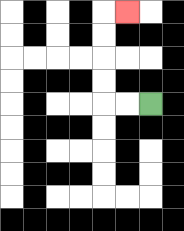{'start': '[6, 4]', 'end': '[5, 0]', 'path_directions': 'L,L,U,U,U,U,R', 'path_coordinates': '[[6, 4], [5, 4], [4, 4], [4, 3], [4, 2], [4, 1], [4, 0], [5, 0]]'}